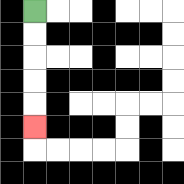{'start': '[1, 0]', 'end': '[1, 5]', 'path_directions': 'D,D,D,D,D', 'path_coordinates': '[[1, 0], [1, 1], [1, 2], [1, 3], [1, 4], [1, 5]]'}